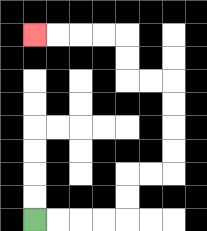{'start': '[1, 9]', 'end': '[1, 1]', 'path_directions': 'R,R,R,R,U,U,R,R,U,U,U,U,L,L,U,U,L,L,L,L', 'path_coordinates': '[[1, 9], [2, 9], [3, 9], [4, 9], [5, 9], [5, 8], [5, 7], [6, 7], [7, 7], [7, 6], [7, 5], [7, 4], [7, 3], [6, 3], [5, 3], [5, 2], [5, 1], [4, 1], [3, 1], [2, 1], [1, 1]]'}